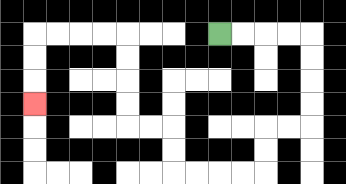{'start': '[9, 1]', 'end': '[1, 4]', 'path_directions': 'R,R,R,R,D,D,D,D,L,L,D,D,L,L,L,L,U,U,L,L,U,U,U,U,L,L,L,L,D,D,D', 'path_coordinates': '[[9, 1], [10, 1], [11, 1], [12, 1], [13, 1], [13, 2], [13, 3], [13, 4], [13, 5], [12, 5], [11, 5], [11, 6], [11, 7], [10, 7], [9, 7], [8, 7], [7, 7], [7, 6], [7, 5], [6, 5], [5, 5], [5, 4], [5, 3], [5, 2], [5, 1], [4, 1], [3, 1], [2, 1], [1, 1], [1, 2], [1, 3], [1, 4]]'}